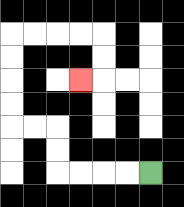{'start': '[6, 7]', 'end': '[3, 3]', 'path_directions': 'L,L,L,L,U,U,L,L,U,U,U,U,R,R,R,R,D,D,L', 'path_coordinates': '[[6, 7], [5, 7], [4, 7], [3, 7], [2, 7], [2, 6], [2, 5], [1, 5], [0, 5], [0, 4], [0, 3], [0, 2], [0, 1], [1, 1], [2, 1], [3, 1], [4, 1], [4, 2], [4, 3], [3, 3]]'}